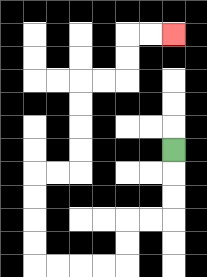{'start': '[7, 6]', 'end': '[7, 1]', 'path_directions': 'D,D,D,L,L,D,D,L,L,L,L,U,U,U,U,R,R,U,U,U,U,R,R,U,U,R,R', 'path_coordinates': '[[7, 6], [7, 7], [7, 8], [7, 9], [6, 9], [5, 9], [5, 10], [5, 11], [4, 11], [3, 11], [2, 11], [1, 11], [1, 10], [1, 9], [1, 8], [1, 7], [2, 7], [3, 7], [3, 6], [3, 5], [3, 4], [3, 3], [4, 3], [5, 3], [5, 2], [5, 1], [6, 1], [7, 1]]'}